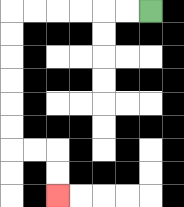{'start': '[6, 0]', 'end': '[2, 8]', 'path_directions': 'L,L,L,L,L,L,D,D,D,D,D,D,R,R,D,D', 'path_coordinates': '[[6, 0], [5, 0], [4, 0], [3, 0], [2, 0], [1, 0], [0, 0], [0, 1], [0, 2], [0, 3], [0, 4], [0, 5], [0, 6], [1, 6], [2, 6], [2, 7], [2, 8]]'}